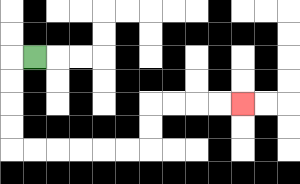{'start': '[1, 2]', 'end': '[10, 4]', 'path_directions': 'L,D,D,D,D,R,R,R,R,R,R,U,U,R,R,R,R', 'path_coordinates': '[[1, 2], [0, 2], [0, 3], [0, 4], [0, 5], [0, 6], [1, 6], [2, 6], [3, 6], [4, 6], [5, 6], [6, 6], [6, 5], [6, 4], [7, 4], [8, 4], [9, 4], [10, 4]]'}